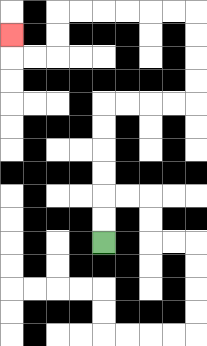{'start': '[4, 10]', 'end': '[0, 1]', 'path_directions': 'U,U,U,U,U,U,R,R,R,R,U,U,U,U,L,L,L,L,L,L,D,D,L,L,U', 'path_coordinates': '[[4, 10], [4, 9], [4, 8], [4, 7], [4, 6], [4, 5], [4, 4], [5, 4], [6, 4], [7, 4], [8, 4], [8, 3], [8, 2], [8, 1], [8, 0], [7, 0], [6, 0], [5, 0], [4, 0], [3, 0], [2, 0], [2, 1], [2, 2], [1, 2], [0, 2], [0, 1]]'}